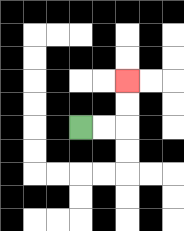{'start': '[3, 5]', 'end': '[5, 3]', 'path_directions': 'R,R,U,U', 'path_coordinates': '[[3, 5], [4, 5], [5, 5], [5, 4], [5, 3]]'}